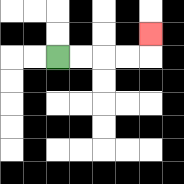{'start': '[2, 2]', 'end': '[6, 1]', 'path_directions': 'R,R,R,R,U', 'path_coordinates': '[[2, 2], [3, 2], [4, 2], [5, 2], [6, 2], [6, 1]]'}